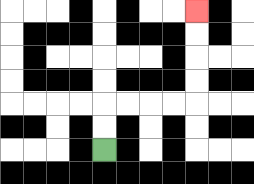{'start': '[4, 6]', 'end': '[8, 0]', 'path_directions': 'U,U,R,R,R,R,U,U,U,U', 'path_coordinates': '[[4, 6], [4, 5], [4, 4], [5, 4], [6, 4], [7, 4], [8, 4], [8, 3], [8, 2], [8, 1], [8, 0]]'}